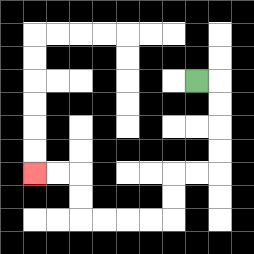{'start': '[8, 3]', 'end': '[1, 7]', 'path_directions': 'R,D,D,D,D,L,L,D,D,L,L,L,L,U,U,L,L', 'path_coordinates': '[[8, 3], [9, 3], [9, 4], [9, 5], [9, 6], [9, 7], [8, 7], [7, 7], [7, 8], [7, 9], [6, 9], [5, 9], [4, 9], [3, 9], [3, 8], [3, 7], [2, 7], [1, 7]]'}